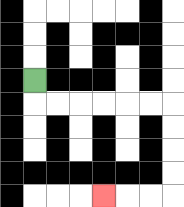{'start': '[1, 3]', 'end': '[4, 8]', 'path_directions': 'D,R,R,R,R,R,R,D,D,D,D,L,L,L', 'path_coordinates': '[[1, 3], [1, 4], [2, 4], [3, 4], [4, 4], [5, 4], [6, 4], [7, 4], [7, 5], [7, 6], [7, 7], [7, 8], [6, 8], [5, 8], [4, 8]]'}